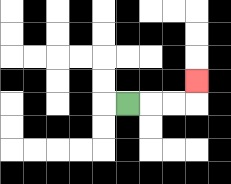{'start': '[5, 4]', 'end': '[8, 3]', 'path_directions': 'R,R,R,U', 'path_coordinates': '[[5, 4], [6, 4], [7, 4], [8, 4], [8, 3]]'}